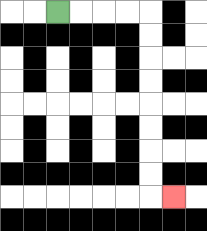{'start': '[2, 0]', 'end': '[7, 8]', 'path_directions': 'R,R,R,R,D,D,D,D,D,D,D,D,R', 'path_coordinates': '[[2, 0], [3, 0], [4, 0], [5, 0], [6, 0], [6, 1], [6, 2], [6, 3], [6, 4], [6, 5], [6, 6], [6, 7], [6, 8], [7, 8]]'}